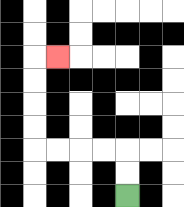{'start': '[5, 8]', 'end': '[2, 2]', 'path_directions': 'U,U,L,L,L,L,U,U,U,U,R', 'path_coordinates': '[[5, 8], [5, 7], [5, 6], [4, 6], [3, 6], [2, 6], [1, 6], [1, 5], [1, 4], [1, 3], [1, 2], [2, 2]]'}